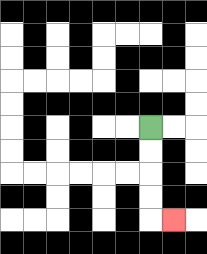{'start': '[6, 5]', 'end': '[7, 9]', 'path_directions': 'D,D,D,D,R', 'path_coordinates': '[[6, 5], [6, 6], [6, 7], [6, 8], [6, 9], [7, 9]]'}